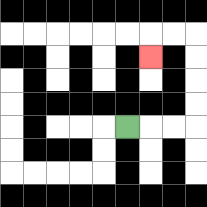{'start': '[5, 5]', 'end': '[6, 2]', 'path_directions': 'R,R,R,U,U,U,U,L,L,D', 'path_coordinates': '[[5, 5], [6, 5], [7, 5], [8, 5], [8, 4], [8, 3], [8, 2], [8, 1], [7, 1], [6, 1], [6, 2]]'}